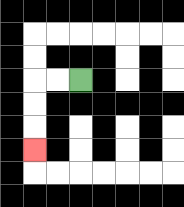{'start': '[3, 3]', 'end': '[1, 6]', 'path_directions': 'L,L,D,D,D', 'path_coordinates': '[[3, 3], [2, 3], [1, 3], [1, 4], [1, 5], [1, 6]]'}